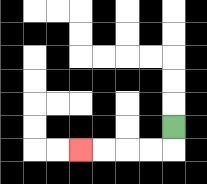{'start': '[7, 5]', 'end': '[3, 6]', 'path_directions': 'D,L,L,L,L', 'path_coordinates': '[[7, 5], [7, 6], [6, 6], [5, 6], [4, 6], [3, 6]]'}